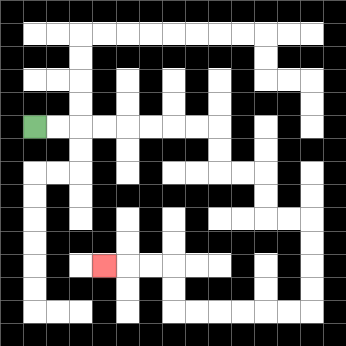{'start': '[1, 5]', 'end': '[4, 11]', 'path_directions': 'R,R,R,R,R,R,R,R,D,D,R,R,D,D,R,R,D,D,D,D,L,L,L,L,L,L,U,U,L,L,L', 'path_coordinates': '[[1, 5], [2, 5], [3, 5], [4, 5], [5, 5], [6, 5], [7, 5], [8, 5], [9, 5], [9, 6], [9, 7], [10, 7], [11, 7], [11, 8], [11, 9], [12, 9], [13, 9], [13, 10], [13, 11], [13, 12], [13, 13], [12, 13], [11, 13], [10, 13], [9, 13], [8, 13], [7, 13], [7, 12], [7, 11], [6, 11], [5, 11], [4, 11]]'}